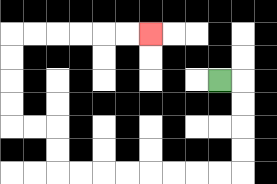{'start': '[9, 3]', 'end': '[6, 1]', 'path_directions': 'R,D,D,D,D,L,L,L,L,L,L,L,L,U,U,L,L,U,U,U,U,R,R,R,R,R,R', 'path_coordinates': '[[9, 3], [10, 3], [10, 4], [10, 5], [10, 6], [10, 7], [9, 7], [8, 7], [7, 7], [6, 7], [5, 7], [4, 7], [3, 7], [2, 7], [2, 6], [2, 5], [1, 5], [0, 5], [0, 4], [0, 3], [0, 2], [0, 1], [1, 1], [2, 1], [3, 1], [4, 1], [5, 1], [6, 1]]'}